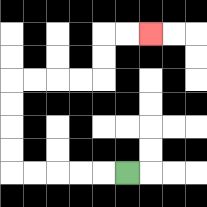{'start': '[5, 7]', 'end': '[6, 1]', 'path_directions': 'L,L,L,L,L,U,U,U,U,R,R,R,R,U,U,R,R', 'path_coordinates': '[[5, 7], [4, 7], [3, 7], [2, 7], [1, 7], [0, 7], [0, 6], [0, 5], [0, 4], [0, 3], [1, 3], [2, 3], [3, 3], [4, 3], [4, 2], [4, 1], [5, 1], [6, 1]]'}